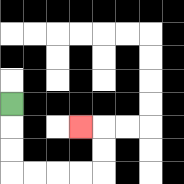{'start': '[0, 4]', 'end': '[3, 5]', 'path_directions': 'D,D,D,R,R,R,R,U,U,L', 'path_coordinates': '[[0, 4], [0, 5], [0, 6], [0, 7], [1, 7], [2, 7], [3, 7], [4, 7], [4, 6], [4, 5], [3, 5]]'}